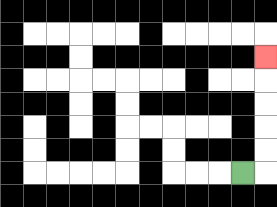{'start': '[10, 7]', 'end': '[11, 2]', 'path_directions': 'R,U,U,U,U,U', 'path_coordinates': '[[10, 7], [11, 7], [11, 6], [11, 5], [11, 4], [11, 3], [11, 2]]'}